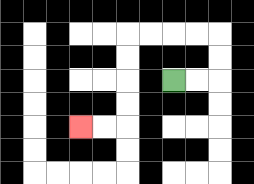{'start': '[7, 3]', 'end': '[3, 5]', 'path_directions': 'R,R,U,U,L,L,L,L,D,D,D,D,L,L', 'path_coordinates': '[[7, 3], [8, 3], [9, 3], [9, 2], [9, 1], [8, 1], [7, 1], [6, 1], [5, 1], [5, 2], [5, 3], [5, 4], [5, 5], [4, 5], [3, 5]]'}